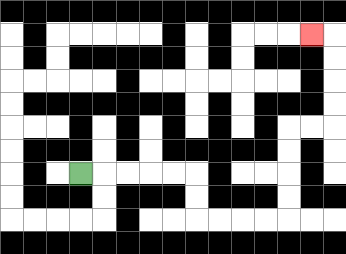{'start': '[3, 7]', 'end': '[13, 1]', 'path_directions': 'R,R,R,R,R,D,D,R,R,R,R,U,U,U,U,R,R,U,U,U,U,L', 'path_coordinates': '[[3, 7], [4, 7], [5, 7], [6, 7], [7, 7], [8, 7], [8, 8], [8, 9], [9, 9], [10, 9], [11, 9], [12, 9], [12, 8], [12, 7], [12, 6], [12, 5], [13, 5], [14, 5], [14, 4], [14, 3], [14, 2], [14, 1], [13, 1]]'}